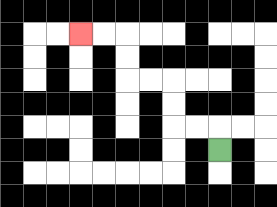{'start': '[9, 6]', 'end': '[3, 1]', 'path_directions': 'U,L,L,U,U,L,L,U,U,L,L', 'path_coordinates': '[[9, 6], [9, 5], [8, 5], [7, 5], [7, 4], [7, 3], [6, 3], [5, 3], [5, 2], [5, 1], [4, 1], [3, 1]]'}